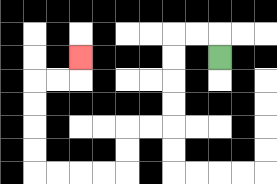{'start': '[9, 2]', 'end': '[3, 2]', 'path_directions': 'U,L,L,D,D,D,D,L,L,D,D,L,L,L,L,U,U,U,U,R,R,U', 'path_coordinates': '[[9, 2], [9, 1], [8, 1], [7, 1], [7, 2], [7, 3], [7, 4], [7, 5], [6, 5], [5, 5], [5, 6], [5, 7], [4, 7], [3, 7], [2, 7], [1, 7], [1, 6], [1, 5], [1, 4], [1, 3], [2, 3], [3, 3], [3, 2]]'}